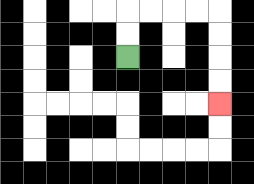{'start': '[5, 2]', 'end': '[9, 4]', 'path_directions': 'U,U,R,R,R,R,D,D,D,D', 'path_coordinates': '[[5, 2], [5, 1], [5, 0], [6, 0], [7, 0], [8, 0], [9, 0], [9, 1], [9, 2], [9, 3], [9, 4]]'}